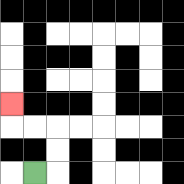{'start': '[1, 7]', 'end': '[0, 4]', 'path_directions': 'R,U,U,L,L,U', 'path_coordinates': '[[1, 7], [2, 7], [2, 6], [2, 5], [1, 5], [0, 5], [0, 4]]'}